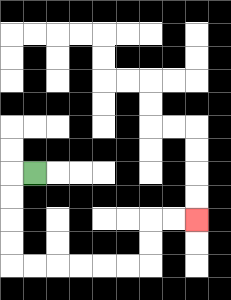{'start': '[1, 7]', 'end': '[8, 9]', 'path_directions': 'L,D,D,D,D,R,R,R,R,R,R,U,U,R,R', 'path_coordinates': '[[1, 7], [0, 7], [0, 8], [0, 9], [0, 10], [0, 11], [1, 11], [2, 11], [3, 11], [4, 11], [5, 11], [6, 11], [6, 10], [6, 9], [7, 9], [8, 9]]'}